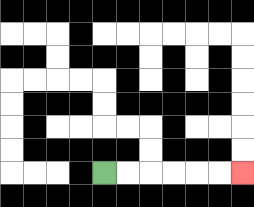{'start': '[4, 7]', 'end': '[10, 7]', 'path_directions': 'R,R,R,R,R,R', 'path_coordinates': '[[4, 7], [5, 7], [6, 7], [7, 7], [8, 7], [9, 7], [10, 7]]'}